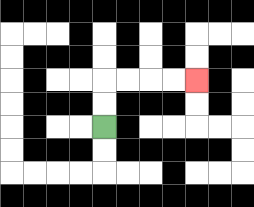{'start': '[4, 5]', 'end': '[8, 3]', 'path_directions': 'U,U,R,R,R,R', 'path_coordinates': '[[4, 5], [4, 4], [4, 3], [5, 3], [6, 3], [7, 3], [8, 3]]'}